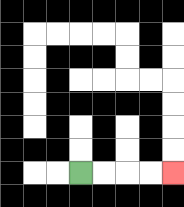{'start': '[3, 7]', 'end': '[7, 7]', 'path_directions': 'R,R,R,R', 'path_coordinates': '[[3, 7], [4, 7], [5, 7], [6, 7], [7, 7]]'}